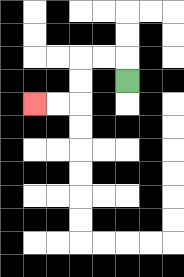{'start': '[5, 3]', 'end': '[1, 4]', 'path_directions': 'U,L,L,D,D,L,L', 'path_coordinates': '[[5, 3], [5, 2], [4, 2], [3, 2], [3, 3], [3, 4], [2, 4], [1, 4]]'}